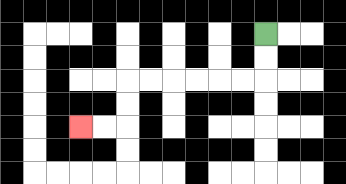{'start': '[11, 1]', 'end': '[3, 5]', 'path_directions': 'D,D,L,L,L,L,L,L,D,D,L,L', 'path_coordinates': '[[11, 1], [11, 2], [11, 3], [10, 3], [9, 3], [8, 3], [7, 3], [6, 3], [5, 3], [5, 4], [5, 5], [4, 5], [3, 5]]'}